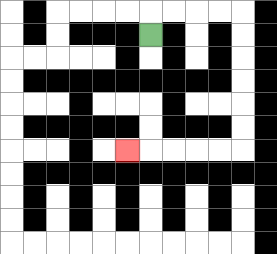{'start': '[6, 1]', 'end': '[5, 6]', 'path_directions': 'U,R,R,R,R,D,D,D,D,D,D,L,L,L,L,L', 'path_coordinates': '[[6, 1], [6, 0], [7, 0], [8, 0], [9, 0], [10, 0], [10, 1], [10, 2], [10, 3], [10, 4], [10, 5], [10, 6], [9, 6], [8, 6], [7, 6], [6, 6], [5, 6]]'}